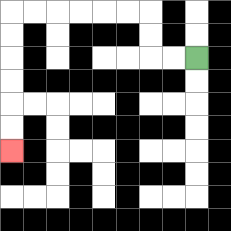{'start': '[8, 2]', 'end': '[0, 6]', 'path_directions': 'L,L,U,U,L,L,L,L,L,L,D,D,D,D,D,D', 'path_coordinates': '[[8, 2], [7, 2], [6, 2], [6, 1], [6, 0], [5, 0], [4, 0], [3, 0], [2, 0], [1, 0], [0, 0], [0, 1], [0, 2], [0, 3], [0, 4], [0, 5], [0, 6]]'}